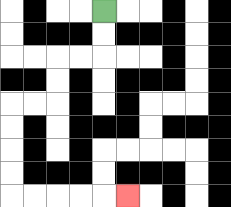{'start': '[4, 0]', 'end': '[5, 8]', 'path_directions': 'D,D,L,L,D,D,L,L,D,D,D,D,R,R,R,R,R', 'path_coordinates': '[[4, 0], [4, 1], [4, 2], [3, 2], [2, 2], [2, 3], [2, 4], [1, 4], [0, 4], [0, 5], [0, 6], [0, 7], [0, 8], [1, 8], [2, 8], [3, 8], [4, 8], [5, 8]]'}